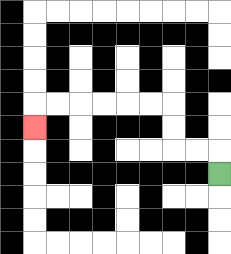{'start': '[9, 7]', 'end': '[1, 5]', 'path_directions': 'U,L,L,U,U,L,L,L,L,L,L,D', 'path_coordinates': '[[9, 7], [9, 6], [8, 6], [7, 6], [7, 5], [7, 4], [6, 4], [5, 4], [4, 4], [3, 4], [2, 4], [1, 4], [1, 5]]'}